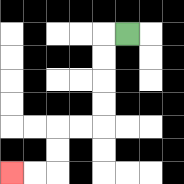{'start': '[5, 1]', 'end': '[0, 7]', 'path_directions': 'L,D,D,D,D,L,L,D,D,L,L', 'path_coordinates': '[[5, 1], [4, 1], [4, 2], [4, 3], [4, 4], [4, 5], [3, 5], [2, 5], [2, 6], [2, 7], [1, 7], [0, 7]]'}